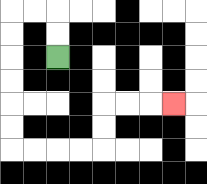{'start': '[2, 2]', 'end': '[7, 4]', 'path_directions': 'U,U,L,L,D,D,D,D,D,D,R,R,R,R,U,U,R,R,R', 'path_coordinates': '[[2, 2], [2, 1], [2, 0], [1, 0], [0, 0], [0, 1], [0, 2], [0, 3], [0, 4], [0, 5], [0, 6], [1, 6], [2, 6], [3, 6], [4, 6], [4, 5], [4, 4], [5, 4], [6, 4], [7, 4]]'}